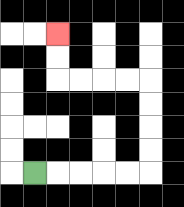{'start': '[1, 7]', 'end': '[2, 1]', 'path_directions': 'R,R,R,R,R,U,U,U,U,L,L,L,L,U,U', 'path_coordinates': '[[1, 7], [2, 7], [3, 7], [4, 7], [5, 7], [6, 7], [6, 6], [6, 5], [6, 4], [6, 3], [5, 3], [4, 3], [3, 3], [2, 3], [2, 2], [2, 1]]'}